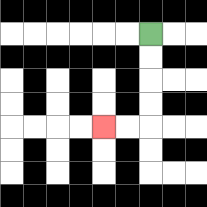{'start': '[6, 1]', 'end': '[4, 5]', 'path_directions': 'D,D,D,D,L,L', 'path_coordinates': '[[6, 1], [6, 2], [6, 3], [6, 4], [6, 5], [5, 5], [4, 5]]'}